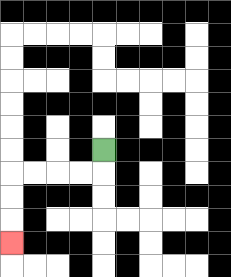{'start': '[4, 6]', 'end': '[0, 10]', 'path_directions': 'D,L,L,L,L,D,D,D', 'path_coordinates': '[[4, 6], [4, 7], [3, 7], [2, 7], [1, 7], [0, 7], [0, 8], [0, 9], [0, 10]]'}